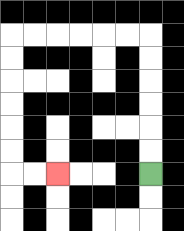{'start': '[6, 7]', 'end': '[2, 7]', 'path_directions': 'U,U,U,U,U,U,L,L,L,L,L,L,D,D,D,D,D,D,R,R', 'path_coordinates': '[[6, 7], [6, 6], [6, 5], [6, 4], [6, 3], [6, 2], [6, 1], [5, 1], [4, 1], [3, 1], [2, 1], [1, 1], [0, 1], [0, 2], [0, 3], [0, 4], [0, 5], [0, 6], [0, 7], [1, 7], [2, 7]]'}